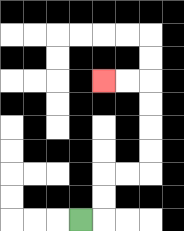{'start': '[3, 9]', 'end': '[4, 3]', 'path_directions': 'R,U,U,R,R,U,U,U,U,L,L', 'path_coordinates': '[[3, 9], [4, 9], [4, 8], [4, 7], [5, 7], [6, 7], [6, 6], [6, 5], [6, 4], [6, 3], [5, 3], [4, 3]]'}